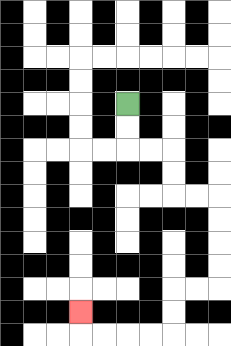{'start': '[5, 4]', 'end': '[3, 13]', 'path_directions': 'D,D,R,R,D,D,R,R,D,D,D,D,L,L,D,D,L,L,L,L,U', 'path_coordinates': '[[5, 4], [5, 5], [5, 6], [6, 6], [7, 6], [7, 7], [7, 8], [8, 8], [9, 8], [9, 9], [9, 10], [9, 11], [9, 12], [8, 12], [7, 12], [7, 13], [7, 14], [6, 14], [5, 14], [4, 14], [3, 14], [3, 13]]'}